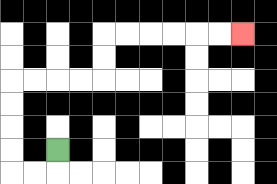{'start': '[2, 6]', 'end': '[10, 1]', 'path_directions': 'D,L,L,U,U,U,U,R,R,R,R,U,U,R,R,R,R,R,R', 'path_coordinates': '[[2, 6], [2, 7], [1, 7], [0, 7], [0, 6], [0, 5], [0, 4], [0, 3], [1, 3], [2, 3], [3, 3], [4, 3], [4, 2], [4, 1], [5, 1], [6, 1], [7, 1], [8, 1], [9, 1], [10, 1]]'}